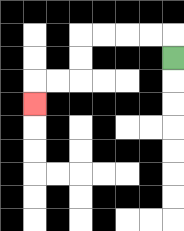{'start': '[7, 2]', 'end': '[1, 4]', 'path_directions': 'U,L,L,L,L,D,D,L,L,D', 'path_coordinates': '[[7, 2], [7, 1], [6, 1], [5, 1], [4, 1], [3, 1], [3, 2], [3, 3], [2, 3], [1, 3], [1, 4]]'}